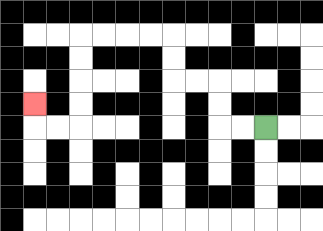{'start': '[11, 5]', 'end': '[1, 4]', 'path_directions': 'L,L,U,U,L,L,U,U,L,L,L,L,D,D,D,D,L,L,U', 'path_coordinates': '[[11, 5], [10, 5], [9, 5], [9, 4], [9, 3], [8, 3], [7, 3], [7, 2], [7, 1], [6, 1], [5, 1], [4, 1], [3, 1], [3, 2], [3, 3], [3, 4], [3, 5], [2, 5], [1, 5], [1, 4]]'}